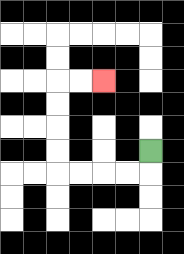{'start': '[6, 6]', 'end': '[4, 3]', 'path_directions': 'D,L,L,L,L,U,U,U,U,R,R', 'path_coordinates': '[[6, 6], [6, 7], [5, 7], [4, 7], [3, 7], [2, 7], [2, 6], [2, 5], [2, 4], [2, 3], [3, 3], [4, 3]]'}